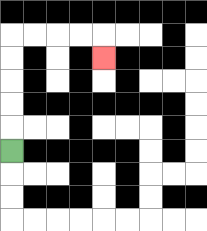{'start': '[0, 6]', 'end': '[4, 2]', 'path_directions': 'U,U,U,U,U,R,R,R,R,D', 'path_coordinates': '[[0, 6], [0, 5], [0, 4], [0, 3], [0, 2], [0, 1], [1, 1], [2, 1], [3, 1], [4, 1], [4, 2]]'}